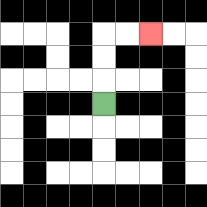{'start': '[4, 4]', 'end': '[6, 1]', 'path_directions': 'U,U,U,R,R', 'path_coordinates': '[[4, 4], [4, 3], [4, 2], [4, 1], [5, 1], [6, 1]]'}